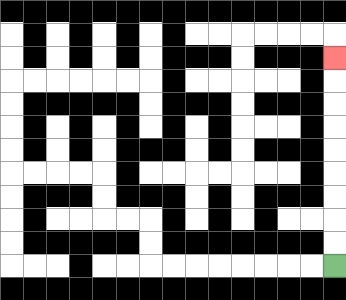{'start': '[14, 11]', 'end': '[14, 2]', 'path_directions': 'U,U,U,U,U,U,U,U,U', 'path_coordinates': '[[14, 11], [14, 10], [14, 9], [14, 8], [14, 7], [14, 6], [14, 5], [14, 4], [14, 3], [14, 2]]'}